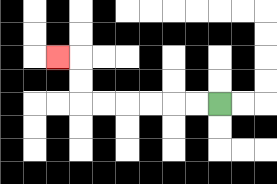{'start': '[9, 4]', 'end': '[2, 2]', 'path_directions': 'L,L,L,L,L,L,U,U,L', 'path_coordinates': '[[9, 4], [8, 4], [7, 4], [6, 4], [5, 4], [4, 4], [3, 4], [3, 3], [3, 2], [2, 2]]'}